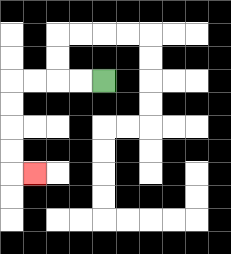{'start': '[4, 3]', 'end': '[1, 7]', 'path_directions': 'L,L,L,L,D,D,D,D,R', 'path_coordinates': '[[4, 3], [3, 3], [2, 3], [1, 3], [0, 3], [0, 4], [0, 5], [0, 6], [0, 7], [1, 7]]'}